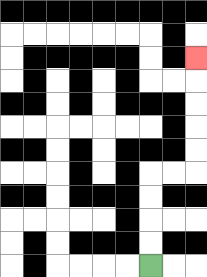{'start': '[6, 11]', 'end': '[8, 2]', 'path_directions': 'U,U,U,U,R,R,U,U,U,U,U', 'path_coordinates': '[[6, 11], [6, 10], [6, 9], [6, 8], [6, 7], [7, 7], [8, 7], [8, 6], [8, 5], [8, 4], [8, 3], [8, 2]]'}